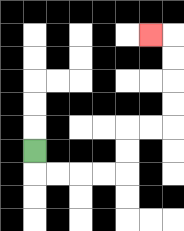{'start': '[1, 6]', 'end': '[6, 1]', 'path_directions': 'D,R,R,R,R,U,U,R,R,U,U,U,U,L', 'path_coordinates': '[[1, 6], [1, 7], [2, 7], [3, 7], [4, 7], [5, 7], [5, 6], [5, 5], [6, 5], [7, 5], [7, 4], [7, 3], [7, 2], [7, 1], [6, 1]]'}